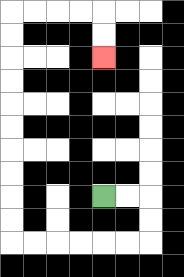{'start': '[4, 8]', 'end': '[4, 2]', 'path_directions': 'R,R,D,D,L,L,L,L,L,L,U,U,U,U,U,U,U,U,U,U,R,R,R,R,D,D', 'path_coordinates': '[[4, 8], [5, 8], [6, 8], [6, 9], [6, 10], [5, 10], [4, 10], [3, 10], [2, 10], [1, 10], [0, 10], [0, 9], [0, 8], [0, 7], [0, 6], [0, 5], [0, 4], [0, 3], [0, 2], [0, 1], [0, 0], [1, 0], [2, 0], [3, 0], [4, 0], [4, 1], [4, 2]]'}